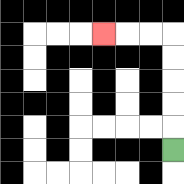{'start': '[7, 6]', 'end': '[4, 1]', 'path_directions': 'U,U,U,U,U,L,L,L', 'path_coordinates': '[[7, 6], [7, 5], [7, 4], [7, 3], [7, 2], [7, 1], [6, 1], [5, 1], [4, 1]]'}